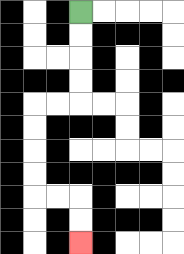{'start': '[3, 0]', 'end': '[3, 10]', 'path_directions': 'D,D,D,D,L,L,D,D,D,D,R,R,D,D', 'path_coordinates': '[[3, 0], [3, 1], [3, 2], [3, 3], [3, 4], [2, 4], [1, 4], [1, 5], [1, 6], [1, 7], [1, 8], [2, 8], [3, 8], [3, 9], [3, 10]]'}